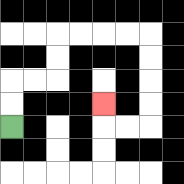{'start': '[0, 5]', 'end': '[4, 4]', 'path_directions': 'U,U,R,R,U,U,R,R,R,R,D,D,D,D,L,L,U', 'path_coordinates': '[[0, 5], [0, 4], [0, 3], [1, 3], [2, 3], [2, 2], [2, 1], [3, 1], [4, 1], [5, 1], [6, 1], [6, 2], [6, 3], [6, 4], [6, 5], [5, 5], [4, 5], [4, 4]]'}